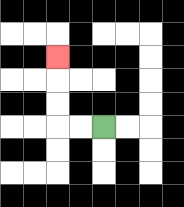{'start': '[4, 5]', 'end': '[2, 2]', 'path_directions': 'L,L,U,U,U', 'path_coordinates': '[[4, 5], [3, 5], [2, 5], [2, 4], [2, 3], [2, 2]]'}